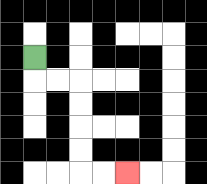{'start': '[1, 2]', 'end': '[5, 7]', 'path_directions': 'D,R,R,D,D,D,D,R,R', 'path_coordinates': '[[1, 2], [1, 3], [2, 3], [3, 3], [3, 4], [3, 5], [3, 6], [3, 7], [4, 7], [5, 7]]'}